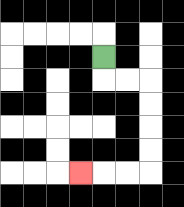{'start': '[4, 2]', 'end': '[3, 7]', 'path_directions': 'D,R,R,D,D,D,D,L,L,L', 'path_coordinates': '[[4, 2], [4, 3], [5, 3], [6, 3], [6, 4], [6, 5], [6, 6], [6, 7], [5, 7], [4, 7], [3, 7]]'}